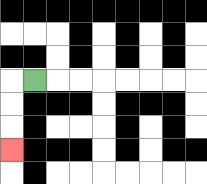{'start': '[1, 3]', 'end': '[0, 6]', 'path_directions': 'L,D,D,D', 'path_coordinates': '[[1, 3], [0, 3], [0, 4], [0, 5], [0, 6]]'}